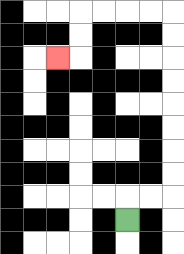{'start': '[5, 9]', 'end': '[2, 2]', 'path_directions': 'U,R,R,U,U,U,U,U,U,U,U,L,L,L,L,D,D,L', 'path_coordinates': '[[5, 9], [5, 8], [6, 8], [7, 8], [7, 7], [7, 6], [7, 5], [7, 4], [7, 3], [7, 2], [7, 1], [7, 0], [6, 0], [5, 0], [4, 0], [3, 0], [3, 1], [3, 2], [2, 2]]'}